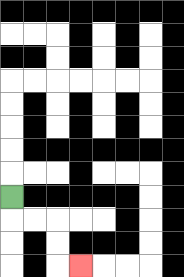{'start': '[0, 8]', 'end': '[3, 11]', 'path_directions': 'D,R,R,D,D,R', 'path_coordinates': '[[0, 8], [0, 9], [1, 9], [2, 9], [2, 10], [2, 11], [3, 11]]'}